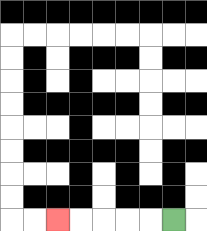{'start': '[7, 9]', 'end': '[2, 9]', 'path_directions': 'L,L,L,L,L', 'path_coordinates': '[[7, 9], [6, 9], [5, 9], [4, 9], [3, 9], [2, 9]]'}